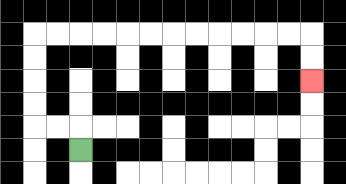{'start': '[3, 6]', 'end': '[13, 3]', 'path_directions': 'U,L,L,U,U,U,U,R,R,R,R,R,R,R,R,R,R,R,R,D,D', 'path_coordinates': '[[3, 6], [3, 5], [2, 5], [1, 5], [1, 4], [1, 3], [1, 2], [1, 1], [2, 1], [3, 1], [4, 1], [5, 1], [6, 1], [7, 1], [8, 1], [9, 1], [10, 1], [11, 1], [12, 1], [13, 1], [13, 2], [13, 3]]'}